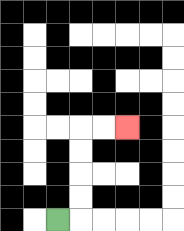{'start': '[2, 9]', 'end': '[5, 5]', 'path_directions': 'R,U,U,U,U,R,R', 'path_coordinates': '[[2, 9], [3, 9], [3, 8], [3, 7], [3, 6], [3, 5], [4, 5], [5, 5]]'}